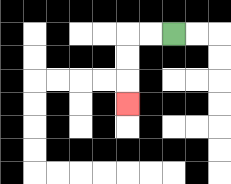{'start': '[7, 1]', 'end': '[5, 4]', 'path_directions': 'L,L,D,D,D', 'path_coordinates': '[[7, 1], [6, 1], [5, 1], [5, 2], [5, 3], [5, 4]]'}